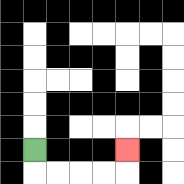{'start': '[1, 6]', 'end': '[5, 6]', 'path_directions': 'D,R,R,R,R,U', 'path_coordinates': '[[1, 6], [1, 7], [2, 7], [3, 7], [4, 7], [5, 7], [5, 6]]'}